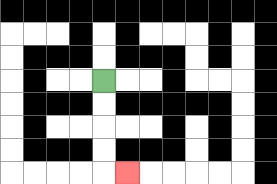{'start': '[4, 3]', 'end': '[5, 7]', 'path_directions': 'D,D,D,D,R', 'path_coordinates': '[[4, 3], [4, 4], [4, 5], [4, 6], [4, 7], [5, 7]]'}